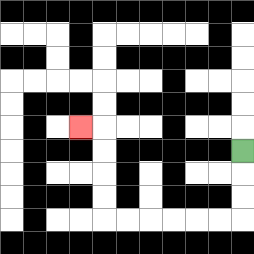{'start': '[10, 6]', 'end': '[3, 5]', 'path_directions': 'D,D,D,L,L,L,L,L,L,U,U,U,U,L', 'path_coordinates': '[[10, 6], [10, 7], [10, 8], [10, 9], [9, 9], [8, 9], [7, 9], [6, 9], [5, 9], [4, 9], [4, 8], [4, 7], [4, 6], [4, 5], [3, 5]]'}